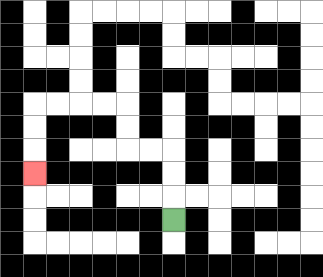{'start': '[7, 9]', 'end': '[1, 7]', 'path_directions': 'U,U,U,L,L,U,U,L,L,L,L,D,D,D', 'path_coordinates': '[[7, 9], [7, 8], [7, 7], [7, 6], [6, 6], [5, 6], [5, 5], [5, 4], [4, 4], [3, 4], [2, 4], [1, 4], [1, 5], [1, 6], [1, 7]]'}